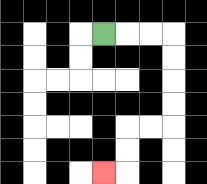{'start': '[4, 1]', 'end': '[4, 7]', 'path_directions': 'R,R,R,D,D,D,D,L,L,D,D,L', 'path_coordinates': '[[4, 1], [5, 1], [6, 1], [7, 1], [7, 2], [7, 3], [7, 4], [7, 5], [6, 5], [5, 5], [5, 6], [5, 7], [4, 7]]'}